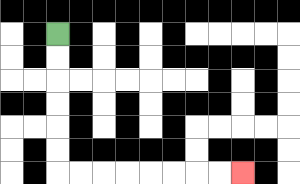{'start': '[2, 1]', 'end': '[10, 7]', 'path_directions': 'D,D,D,D,D,D,R,R,R,R,R,R,R,R', 'path_coordinates': '[[2, 1], [2, 2], [2, 3], [2, 4], [2, 5], [2, 6], [2, 7], [3, 7], [4, 7], [5, 7], [6, 7], [7, 7], [8, 7], [9, 7], [10, 7]]'}